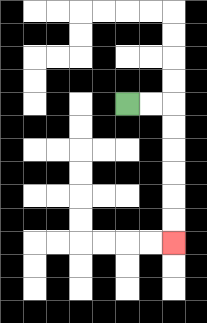{'start': '[5, 4]', 'end': '[7, 10]', 'path_directions': 'R,R,D,D,D,D,D,D', 'path_coordinates': '[[5, 4], [6, 4], [7, 4], [7, 5], [7, 6], [7, 7], [7, 8], [7, 9], [7, 10]]'}